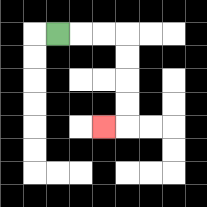{'start': '[2, 1]', 'end': '[4, 5]', 'path_directions': 'R,R,R,D,D,D,D,L', 'path_coordinates': '[[2, 1], [3, 1], [4, 1], [5, 1], [5, 2], [5, 3], [5, 4], [5, 5], [4, 5]]'}